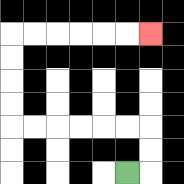{'start': '[5, 7]', 'end': '[6, 1]', 'path_directions': 'R,U,U,L,L,L,L,L,L,U,U,U,U,R,R,R,R,R,R', 'path_coordinates': '[[5, 7], [6, 7], [6, 6], [6, 5], [5, 5], [4, 5], [3, 5], [2, 5], [1, 5], [0, 5], [0, 4], [0, 3], [0, 2], [0, 1], [1, 1], [2, 1], [3, 1], [4, 1], [5, 1], [6, 1]]'}